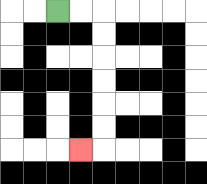{'start': '[2, 0]', 'end': '[3, 6]', 'path_directions': 'R,R,D,D,D,D,D,D,L', 'path_coordinates': '[[2, 0], [3, 0], [4, 0], [4, 1], [4, 2], [4, 3], [4, 4], [4, 5], [4, 6], [3, 6]]'}